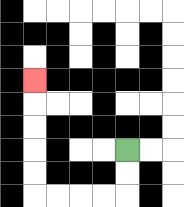{'start': '[5, 6]', 'end': '[1, 3]', 'path_directions': 'D,D,L,L,L,L,U,U,U,U,U', 'path_coordinates': '[[5, 6], [5, 7], [5, 8], [4, 8], [3, 8], [2, 8], [1, 8], [1, 7], [1, 6], [1, 5], [1, 4], [1, 3]]'}